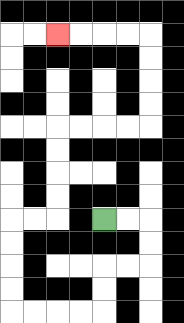{'start': '[4, 9]', 'end': '[2, 1]', 'path_directions': 'R,R,D,D,L,L,D,D,L,L,L,L,U,U,U,U,R,R,U,U,U,U,R,R,R,R,U,U,U,U,L,L,L,L', 'path_coordinates': '[[4, 9], [5, 9], [6, 9], [6, 10], [6, 11], [5, 11], [4, 11], [4, 12], [4, 13], [3, 13], [2, 13], [1, 13], [0, 13], [0, 12], [0, 11], [0, 10], [0, 9], [1, 9], [2, 9], [2, 8], [2, 7], [2, 6], [2, 5], [3, 5], [4, 5], [5, 5], [6, 5], [6, 4], [6, 3], [6, 2], [6, 1], [5, 1], [4, 1], [3, 1], [2, 1]]'}